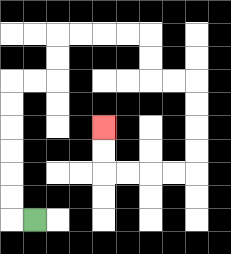{'start': '[1, 9]', 'end': '[4, 5]', 'path_directions': 'L,U,U,U,U,U,U,R,R,U,U,R,R,R,R,D,D,R,R,D,D,D,D,L,L,L,L,U,U', 'path_coordinates': '[[1, 9], [0, 9], [0, 8], [0, 7], [0, 6], [0, 5], [0, 4], [0, 3], [1, 3], [2, 3], [2, 2], [2, 1], [3, 1], [4, 1], [5, 1], [6, 1], [6, 2], [6, 3], [7, 3], [8, 3], [8, 4], [8, 5], [8, 6], [8, 7], [7, 7], [6, 7], [5, 7], [4, 7], [4, 6], [4, 5]]'}